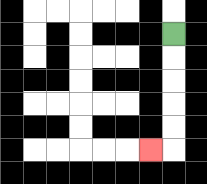{'start': '[7, 1]', 'end': '[6, 6]', 'path_directions': 'D,D,D,D,D,L', 'path_coordinates': '[[7, 1], [7, 2], [7, 3], [7, 4], [7, 5], [7, 6], [6, 6]]'}